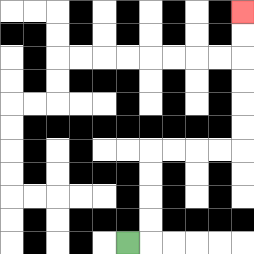{'start': '[5, 10]', 'end': '[10, 0]', 'path_directions': 'R,U,U,U,U,R,R,R,R,U,U,U,U,U,U', 'path_coordinates': '[[5, 10], [6, 10], [6, 9], [6, 8], [6, 7], [6, 6], [7, 6], [8, 6], [9, 6], [10, 6], [10, 5], [10, 4], [10, 3], [10, 2], [10, 1], [10, 0]]'}